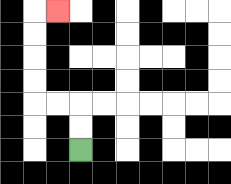{'start': '[3, 6]', 'end': '[2, 0]', 'path_directions': 'U,U,L,L,U,U,U,U,R', 'path_coordinates': '[[3, 6], [3, 5], [3, 4], [2, 4], [1, 4], [1, 3], [1, 2], [1, 1], [1, 0], [2, 0]]'}